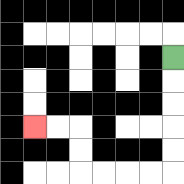{'start': '[7, 2]', 'end': '[1, 5]', 'path_directions': 'D,D,D,D,D,L,L,L,L,U,U,L,L', 'path_coordinates': '[[7, 2], [7, 3], [7, 4], [7, 5], [7, 6], [7, 7], [6, 7], [5, 7], [4, 7], [3, 7], [3, 6], [3, 5], [2, 5], [1, 5]]'}